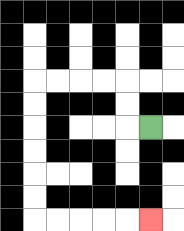{'start': '[6, 5]', 'end': '[6, 9]', 'path_directions': 'L,U,U,L,L,L,L,D,D,D,D,D,D,R,R,R,R,R', 'path_coordinates': '[[6, 5], [5, 5], [5, 4], [5, 3], [4, 3], [3, 3], [2, 3], [1, 3], [1, 4], [1, 5], [1, 6], [1, 7], [1, 8], [1, 9], [2, 9], [3, 9], [4, 9], [5, 9], [6, 9]]'}